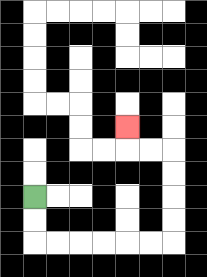{'start': '[1, 8]', 'end': '[5, 5]', 'path_directions': 'D,D,R,R,R,R,R,R,U,U,U,U,L,L,U', 'path_coordinates': '[[1, 8], [1, 9], [1, 10], [2, 10], [3, 10], [4, 10], [5, 10], [6, 10], [7, 10], [7, 9], [7, 8], [7, 7], [7, 6], [6, 6], [5, 6], [5, 5]]'}